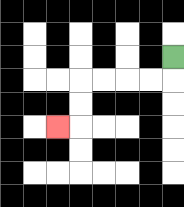{'start': '[7, 2]', 'end': '[2, 5]', 'path_directions': 'D,L,L,L,L,D,D,L', 'path_coordinates': '[[7, 2], [7, 3], [6, 3], [5, 3], [4, 3], [3, 3], [3, 4], [3, 5], [2, 5]]'}